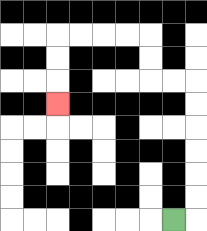{'start': '[7, 9]', 'end': '[2, 4]', 'path_directions': 'R,U,U,U,U,U,U,L,L,U,U,L,L,L,L,D,D,D', 'path_coordinates': '[[7, 9], [8, 9], [8, 8], [8, 7], [8, 6], [8, 5], [8, 4], [8, 3], [7, 3], [6, 3], [6, 2], [6, 1], [5, 1], [4, 1], [3, 1], [2, 1], [2, 2], [2, 3], [2, 4]]'}